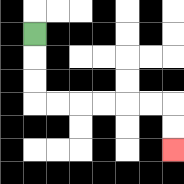{'start': '[1, 1]', 'end': '[7, 6]', 'path_directions': 'D,D,D,R,R,R,R,R,R,D,D', 'path_coordinates': '[[1, 1], [1, 2], [1, 3], [1, 4], [2, 4], [3, 4], [4, 4], [5, 4], [6, 4], [7, 4], [7, 5], [7, 6]]'}